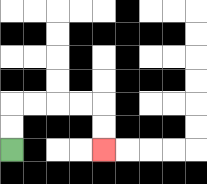{'start': '[0, 6]', 'end': '[4, 6]', 'path_directions': 'U,U,R,R,R,R,D,D', 'path_coordinates': '[[0, 6], [0, 5], [0, 4], [1, 4], [2, 4], [3, 4], [4, 4], [4, 5], [4, 6]]'}